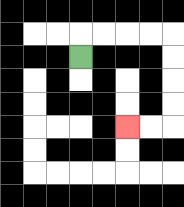{'start': '[3, 2]', 'end': '[5, 5]', 'path_directions': 'U,R,R,R,R,D,D,D,D,L,L', 'path_coordinates': '[[3, 2], [3, 1], [4, 1], [5, 1], [6, 1], [7, 1], [7, 2], [7, 3], [7, 4], [7, 5], [6, 5], [5, 5]]'}